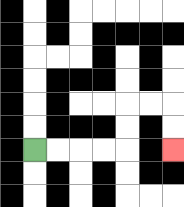{'start': '[1, 6]', 'end': '[7, 6]', 'path_directions': 'R,R,R,R,U,U,R,R,D,D', 'path_coordinates': '[[1, 6], [2, 6], [3, 6], [4, 6], [5, 6], [5, 5], [5, 4], [6, 4], [7, 4], [7, 5], [7, 6]]'}